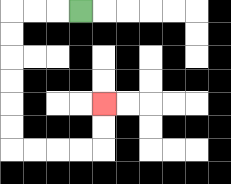{'start': '[3, 0]', 'end': '[4, 4]', 'path_directions': 'L,L,L,D,D,D,D,D,D,R,R,R,R,U,U', 'path_coordinates': '[[3, 0], [2, 0], [1, 0], [0, 0], [0, 1], [0, 2], [0, 3], [0, 4], [0, 5], [0, 6], [1, 6], [2, 6], [3, 6], [4, 6], [4, 5], [4, 4]]'}